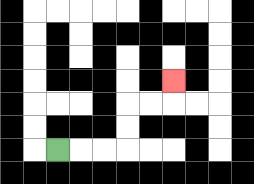{'start': '[2, 6]', 'end': '[7, 3]', 'path_directions': 'R,R,R,U,U,R,R,U', 'path_coordinates': '[[2, 6], [3, 6], [4, 6], [5, 6], [5, 5], [5, 4], [6, 4], [7, 4], [7, 3]]'}